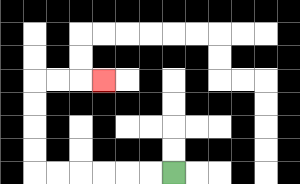{'start': '[7, 7]', 'end': '[4, 3]', 'path_directions': 'L,L,L,L,L,L,U,U,U,U,R,R,R', 'path_coordinates': '[[7, 7], [6, 7], [5, 7], [4, 7], [3, 7], [2, 7], [1, 7], [1, 6], [1, 5], [1, 4], [1, 3], [2, 3], [3, 3], [4, 3]]'}